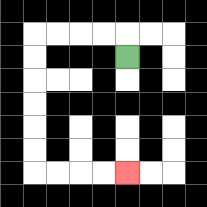{'start': '[5, 2]', 'end': '[5, 7]', 'path_directions': 'U,L,L,L,L,D,D,D,D,D,D,R,R,R,R', 'path_coordinates': '[[5, 2], [5, 1], [4, 1], [3, 1], [2, 1], [1, 1], [1, 2], [1, 3], [1, 4], [1, 5], [1, 6], [1, 7], [2, 7], [3, 7], [4, 7], [5, 7]]'}